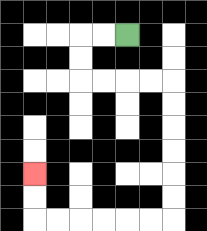{'start': '[5, 1]', 'end': '[1, 7]', 'path_directions': 'L,L,D,D,R,R,R,R,D,D,D,D,D,D,L,L,L,L,L,L,U,U', 'path_coordinates': '[[5, 1], [4, 1], [3, 1], [3, 2], [3, 3], [4, 3], [5, 3], [6, 3], [7, 3], [7, 4], [7, 5], [7, 6], [7, 7], [7, 8], [7, 9], [6, 9], [5, 9], [4, 9], [3, 9], [2, 9], [1, 9], [1, 8], [1, 7]]'}